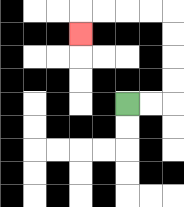{'start': '[5, 4]', 'end': '[3, 1]', 'path_directions': 'R,R,U,U,U,U,L,L,L,L,D', 'path_coordinates': '[[5, 4], [6, 4], [7, 4], [7, 3], [7, 2], [7, 1], [7, 0], [6, 0], [5, 0], [4, 0], [3, 0], [3, 1]]'}